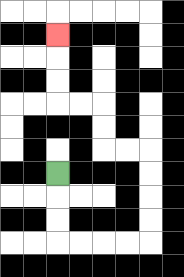{'start': '[2, 7]', 'end': '[2, 1]', 'path_directions': 'D,D,D,R,R,R,R,U,U,U,U,L,L,U,U,L,L,U,U,U', 'path_coordinates': '[[2, 7], [2, 8], [2, 9], [2, 10], [3, 10], [4, 10], [5, 10], [6, 10], [6, 9], [6, 8], [6, 7], [6, 6], [5, 6], [4, 6], [4, 5], [4, 4], [3, 4], [2, 4], [2, 3], [2, 2], [2, 1]]'}